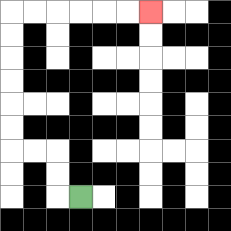{'start': '[3, 8]', 'end': '[6, 0]', 'path_directions': 'L,U,U,L,L,U,U,U,U,U,U,R,R,R,R,R,R', 'path_coordinates': '[[3, 8], [2, 8], [2, 7], [2, 6], [1, 6], [0, 6], [0, 5], [0, 4], [0, 3], [0, 2], [0, 1], [0, 0], [1, 0], [2, 0], [3, 0], [4, 0], [5, 0], [6, 0]]'}